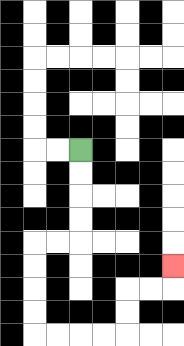{'start': '[3, 6]', 'end': '[7, 11]', 'path_directions': 'D,D,D,D,L,L,D,D,D,D,R,R,R,R,U,U,R,R,U', 'path_coordinates': '[[3, 6], [3, 7], [3, 8], [3, 9], [3, 10], [2, 10], [1, 10], [1, 11], [1, 12], [1, 13], [1, 14], [2, 14], [3, 14], [4, 14], [5, 14], [5, 13], [5, 12], [6, 12], [7, 12], [7, 11]]'}